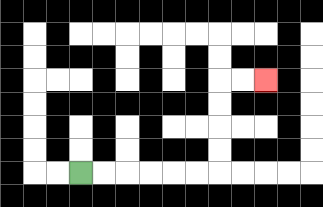{'start': '[3, 7]', 'end': '[11, 3]', 'path_directions': 'R,R,R,R,R,R,U,U,U,U,R,R', 'path_coordinates': '[[3, 7], [4, 7], [5, 7], [6, 7], [7, 7], [8, 7], [9, 7], [9, 6], [9, 5], [9, 4], [9, 3], [10, 3], [11, 3]]'}